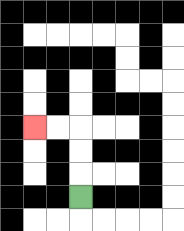{'start': '[3, 8]', 'end': '[1, 5]', 'path_directions': 'U,U,U,L,L', 'path_coordinates': '[[3, 8], [3, 7], [3, 6], [3, 5], [2, 5], [1, 5]]'}